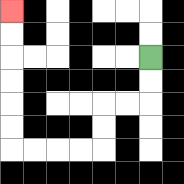{'start': '[6, 2]', 'end': '[0, 0]', 'path_directions': 'D,D,L,L,D,D,L,L,L,L,U,U,U,U,U,U', 'path_coordinates': '[[6, 2], [6, 3], [6, 4], [5, 4], [4, 4], [4, 5], [4, 6], [3, 6], [2, 6], [1, 6], [0, 6], [0, 5], [0, 4], [0, 3], [0, 2], [0, 1], [0, 0]]'}